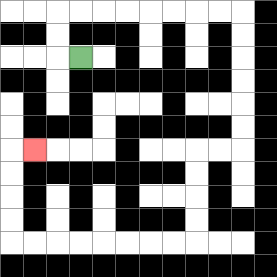{'start': '[3, 2]', 'end': '[1, 6]', 'path_directions': 'L,U,U,R,R,R,R,R,R,R,R,D,D,D,D,D,D,L,L,D,D,D,D,L,L,L,L,L,L,L,L,U,U,U,U,R', 'path_coordinates': '[[3, 2], [2, 2], [2, 1], [2, 0], [3, 0], [4, 0], [5, 0], [6, 0], [7, 0], [8, 0], [9, 0], [10, 0], [10, 1], [10, 2], [10, 3], [10, 4], [10, 5], [10, 6], [9, 6], [8, 6], [8, 7], [8, 8], [8, 9], [8, 10], [7, 10], [6, 10], [5, 10], [4, 10], [3, 10], [2, 10], [1, 10], [0, 10], [0, 9], [0, 8], [0, 7], [0, 6], [1, 6]]'}